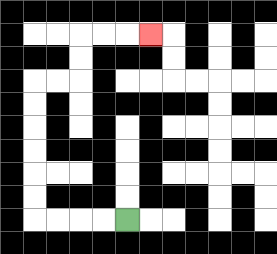{'start': '[5, 9]', 'end': '[6, 1]', 'path_directions': 'L,L,L,L,U,U,U,U,U,U,R,R,U,U,R,R,R', 'path_coordinates': '[[5, 9], [4, 9], [3, 9], [2, 9], [1, 9], [1, 8], [1, 7], [1, 6], [1, 5], [1, 4], [1, 3], [2, 3], [3, 3], [3, 2], [3, 1], [4, 1], [5, 1], [6, 1]]'}